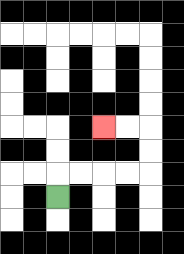{'start': '[2, 8]', 'end': '[4, 5]', 'path_directions': 'U,R,R,R,R,U,U,L,L', 'path_coordinates': '[[2, 8], [2, 7], [3, 7], [4, 7], [5, 7], [6, 7], [6, 6], [6, 5], [5, 5], [4, 5]]'}